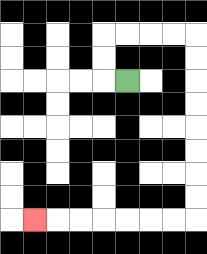{'start': '[5, 3]', 'end': '[1, 9]', 'path_directions': 'L,U,U,R,R,R,R,D,D,D,D,D,D,D,D,L,L,L,L,L,L,L', 'path_coordinates': '[[5, 3], [4, 3], [4, 2], [4, 1], [5, 1], [6, 1], [7, 1], [8, 1], [8, 2], [8, 3], [8, 4], [8, 5], [8, 6], [8, 7], [8, 8], [8, 9], [7, 9], [6, 9], [5, 9], [4, 9], [3, 9], [2, 9], [1, 9]]'}